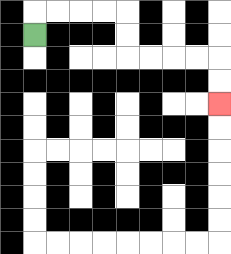{'start': '[1, 1]', 'end': '[9, 4]', 'path_directions': 'U,R,R,R,R,D,D,R,R,R,R,D,D', 'path_coordinates': '[[1, 1], [1, 0], [2, 0], [3, 0], [4, 0], [5, 0], [5, 1], [5, 2], [6, 2], [7, 2], [8, 2], [9, 2], [9, 3], [9, 4]]'}